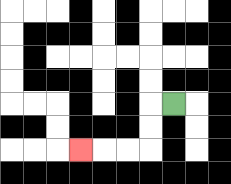{'start': '[7, 4]', 'end': '[3, 6]', 'path_directions': 'L,D,D,L,L,L', 'path_coordinates': '[[7, 4], [6, 4], [6, 5], [6, 6], [5, 6], [4, 6], [3, 6]]'}